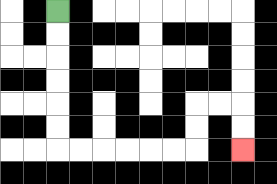{'start': '[2, 0]', 'end': '[10, 6]', 'path_directions': 'D,D,D,D,D,D,R,R,R,R,R,R,U,U,R,R,D,D', 'path_coordinates': '[[2, 0], [2, 1], [2, 2], [2, 3], [2, 4], [2, 5], [2, 6], [3, 6], [4, 6], [5, 6], [6, 6], [7, 6], [8, 6], [8, 5], [8, 4], [9, 4], [10, 4], [10, 5], [10, 6]]'}